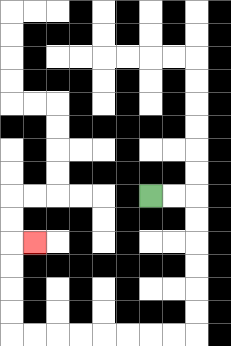{'start': '[6, 8]', 'end': '[1, 10]', 'path_directions': 'R,R,D,D,D,D,D,D,L,L,L,L,L,L,L,L,U,U,U,U,R', 'path_coordinates': '[[6, 8], [7, 8], [8, 8], [8, 9], [8, 10], [8, 11], [8, 12], [8, 13], [8, 14], [7, 14], [6, 14], [5, 14], [4, 14], [3, 14], [2, 14], [1, 14], [0, 14], [0, 13], [0, 12], [0, 11], [0, 10], [1, 10]]'}